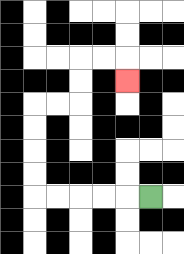{'start': '[6, 8]', 'end': '[5, 3]', 'path_directions': 'L,L,L,L,L,U,U,U,U,R,R,U,U,R,R,D', 'path_coordinates': '[[6, 8], [5, 8], [4, 8], [3, 8], [2, 8], [1, 8], [1, 7], [1, 6], [1, 5], [1, 4], [2, 4], [3, 4], [3, 3], [3, 2], [4, 2], [5, 2], [5, 3]]'}